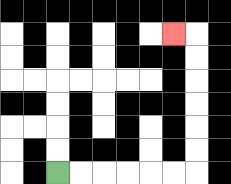{'start': '[2, 7]', 'end': '[7, 1]', 'path_directions': 'R,R,R,R,R,R,U,U,U,U,U,U,L', 'path_coordinates': '[[2, 7], [3, 7], [4, 7], [5, 7], [6, 7], [7, 7], [8, 7], [8, 6], [8, 5], [8, 4], [8, 3], [8, 2], [8, 1], [7, 1]]'}